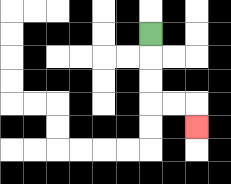{'start': '[6, 1]', 'end': '[8, 5]', 'path_directions': 'D,D,D,R,R,D', 'path_coordinates': '[[6, 1], [6, 2], [6, 3], [6, 4], [7, 4], [8, 4], [8, 5]]'}